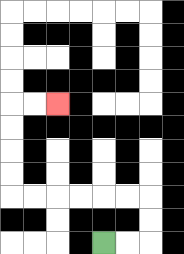{'start': '[4, 10]', 'end': '[2, 4]', 'path_directions': 'R,R,U,U,L,L,L,L,L,L,U,U,U,U,R,R', 'path_coordinates': '[[4, 10], [5, 10], [6, 10], [6, 9], [6, 8], [5, 8], [4, 8], [3, 8], [2, 8], [1, 8], [0, 8], [0, 7], [0, 6], [0, 5], [0, 4], [1, 4], [2, 4]]'}